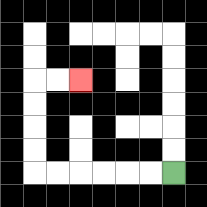{'start': '[7, 7]', 'end': '[3, 3]', 'path_directions': 'L,L,L,L,L,L,U,U,U,U,R,R', 'path_coordinates': '[[7, 7], [6, 7], [5, 7], [4, 7], [3, 7], [2, 7], [1, 7], [1, 6], [1, 5], [1, 4], [1, 3], [2, 3], [3, 3]]'}